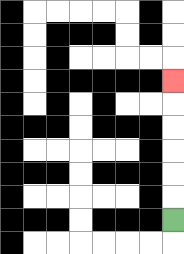{'start': '[7, 9]', 'end': '[7, 3]', 'path_directions': 'U,U,U,U,U,U', 'path_coordinates': '[[7, 9], [7, 8], [7, 7], [7, 6], [7, 5], [7, 4], [7, 3]]'}